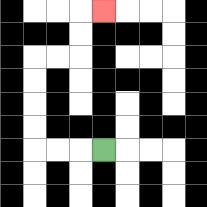{'start': '[4, 6]', 'end': '[4, 0]', 'path_directions': 'L,L,L,U,U,U,U,R,R,U,U,R', 'path_coordinates': '[[4, 6], [3, 6], [2, 6], [1, 6], [1, 5], [1, 4], [1, 3], [1, 2], [2, 2], [3, 2], [3, 1], [3, 0], [4, 0]]'}